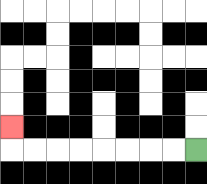{'start': '[8, 6]', 'end': '[0, 5]', 'path_directions': 'L,L,L,L,L,L,L,L,U', 'path_coordinates': '[[8, 6], [7, 6], [6, 6], [5, 6], [4, 6], [3, 6], [2, 6], [1, 6], [0, 6], [0, 5]]'}